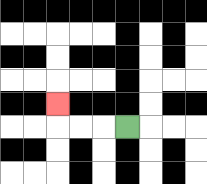{'start': '[5, 5]', 'end': '[2, 4]', 'path_directions': 'L,L,L,U', 'path_coordinates': '[[5, 5], [4, 5], [3, 5], [2, 5], [2, 4]]'}